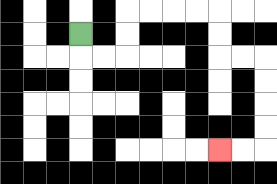{'start': '[3, 1]', 'end': '[9, 6]', 'path_directions': 'D,R,R,U,U,R,R,R,R,D,D,R,R,D,D,D,D,L,L', 'path_coordinates': '[[3, 1], [3, 2], [4, 2], [5, 2], [5, 1], [5, 0], [6, 0], [7, 0], [8, 0], [9, 0], [9, 1], [9, 2], [10, 2], [11, 2], [11, 3], [11, 4], [11, 5], [11, 6], [10, 6], [9, 6]]'}